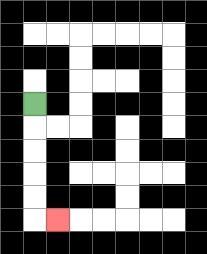{'start': '[1, 4]', 'end': '[2, 9]', 'path_directions': 'D,D,D,D,D,R', 'path_coordinates': '[[1, 4], [1, 5], [1, 6], [1, 7], [1, 8], [1, 9], [2, 9]]'}